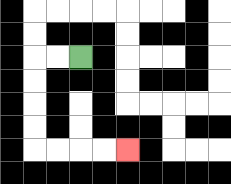{'start': '[3, 2]', 'end': '[5, 6]', 'path_directions': 'L,L,D,D,D,D,R,R,R,R', 'path_coordinates': '[[3, 2], [2, 2], [1, 2], [1, 3], [1, 4], [1, 5], [1, 6], [2, 6], [3, 6], [4, 6], [5, 6]]'}